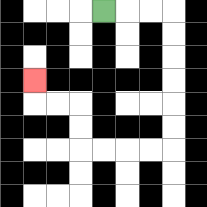{'start': '[4, 0]', 'end': '[1, 3]', 'path_directions': 'R,R,R,D,D,D,D,D,D,L,L,L,L,U,U,L,L,U', 'path_coordinates': '[[4, 0], [5, 0], [6, 0], [7, 0], [7, 1], [7, 2], [7, 3], [7, 4], [7, 5], [7, 6], [6, 6], [5, 6], [4, 6], [3, 6], [3, 5], [3, 4], [2, 4], [1, 4], [1, 3]]'}